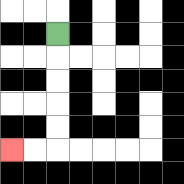{'start': '[2, 1]', 'end': '[0, 6]', 'path_directions': 'D,D,D,D,D,L,L', 'path_coordinates': '[[2, 1], [2, 2], [2, 3], [2, 4], [2, 5], [2, 6], [1, 6], [0, 6]]'}